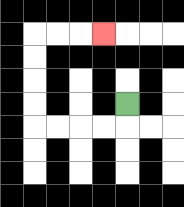{'start': '[5, 4]', 'end': '[4, 1]', 'path_directions': 'D,L,L,L,L,U,U,U,U,R,R,R', 'path_coordinates': '[[5, 4], [5, 5], [4, 5], [3, 5], [2, 5], [1, 5], [1, 4], [1, 3], [1, 2], [1, 1], [2, 1], [3, 1], [4, 1]]'}